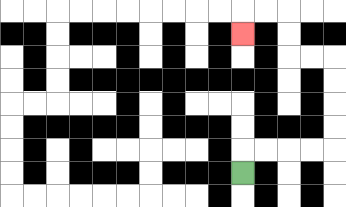{'start': '[10, 7]', 'end': '[10, 1]', 'path_directions': 'U,R,R,R,R,U,U,U,U,L,L,U,U,L,L,D', 'path_coordinates': '[[10, 7], [10, 6], [11, 6], [12, 6], [13, 6], [14, 6], [14, 5], [14, 4], [14, 3], [14, 2], [13, 2], [12, 2], [12, 1], [12, 0], [11, 0], [10, 0], [10, 1]]'}